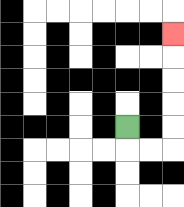{'start': '[5, 5]', 'end': '[7, 1]', 'path_directions': 'D,R,R,U,U,U,U,U', 'path_coordinates': '[[5, 5], [5, 6], [6, 6], [7, 6], [7, 5], [7, 4], [7, 3], [7, 2], [7, 1]]'}